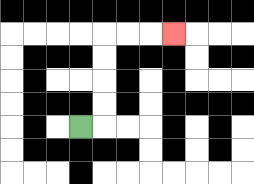{'start': '[3, 5]', 'end': '[7, 1]', 'path_directions': 'R,U,U,U,U,R,R,R', 'path_coordinates': '[[3, 5], [4, 5], [4, 4], [4, 3], [4, 2], [4, 1], [5, 1], [6, 1], [7, 1]]'}